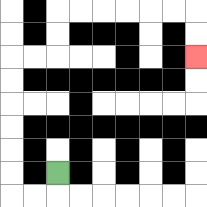{'start': '[2, 7]', 'end': '[8, 2]', 'path_directions': 'D,L,L,U,U,U,U,U,U,R,R,U,U,R,R,R,R,R,R,D,D', 'path_coordinates': '[[2, 7], [2, 8], [1, 8], [0, 8], [0, 7], [0, 6], [0, 5], [0, 4], [0, 3], [0, 2], [1, 2], [2, 2], [2, 1], [2, 0], [3, 0], [4, 0], [5, 0], [6, 0], [7, 0], [8, 0], [8, 1], [8, 2]]'}